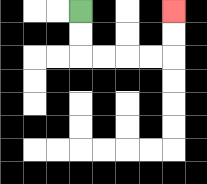{'start': '[3, 0]', 'end': '[7, 0]', 'path_directions': 'D,D,R,R,R,R,U,U', 'path_coordinates': '[[3, 0], [3, 1], [3, 2], [4, 2], [5, 2], [6, 2], [7, 2], [7, 1], [7, 0]]'}